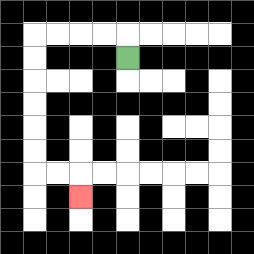{'start': '[5, 2]', 'end': '[3, 8]', 'path_directions': 'U,L,L,L,L,D,D,D,D,D,D,R,R,D', 'path_coordinates': '[[5, 2], [5, 1], [4, 1], [3, 1], [2, 1], [1, 1], [1, 2], [1, 3], [1, 4], [1, 5], [1, 6], [1, 7], [2, 7], [3, 7], [3, 8]]'}